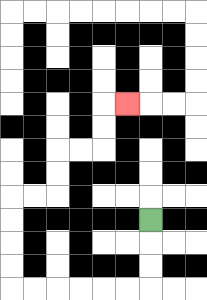{'start': '[6, 9]', 'end': '[5, 4]', 'path_directions': 'D,D,D,L,L,L,L,L,L,U,U,U,U,R,R,U,U,R,R,U,U,R', 'path_coordinates': '[[6, 9], [6, 10], [6, 11], [6, 12], [5, 12], [4, 12], [3, 12], [2, 12], [1, 12], [0, 12], [0, 11], [0, 10], [0, 9], [0, 8], [1, 8], [2, 8], [2, 7], [2, 6], [3, 6], [4, 6], [4, 5], [4, 4], [5, 4]]'}